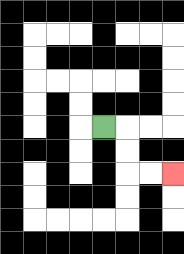{'start': '[4, 5]', 'end': '[7, 7]', 'path_directions': 'R,D,D,R,R', 'path_coordinates': '[[4, 5], [5, 5], [5, 6], [5, 7], [6, 7], [7, 7]]'}